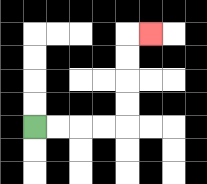{'start': '[1, 5]', 'end': '[6, 1]', 'path_directions': 'R,R,R,R,U,U,U,U,R', 'path_coordinates': '[[1, 5], [2, 5], [3, 5], [4, 5], [5, 5], [5, 4], [5, 3], [5, 2], [5, 1], [6, 1]]'}